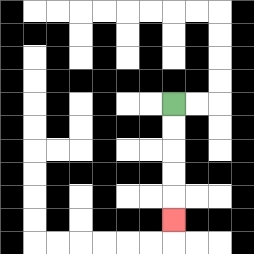{'start': '[7, 4]', 'end': '[7, 9]', 'path_directions': 'D,D,D,D,D', 'path_coordinates': '[[7, 4], [7, 5], [7, 6], [7, 7], [7, 8], [7, 9]]'}